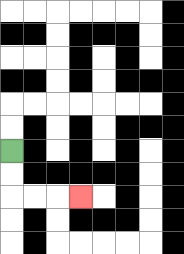{'start': '[0, 6]', 'end': '[3, 8]', 'path_directions': 'D,D,R,R,R', 'path_coordinates': '[[0, 6], [0, 7], [0, 8], [1, 8], [2, 8], [3, 8]]'}